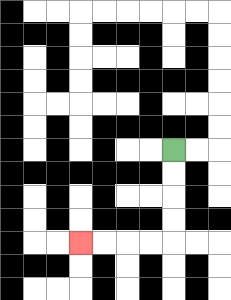{'start': '[7, 6]', 'end': '[3, 10]', 'path_directions': 'D,D,D,D,L,L,L,L', 'path_coordinates': '[[7, 6], [7, 7], [7, 8], [7, 9], [7, 10], [6, 10], [5, 10], [4, 10], [3, 10]]'}